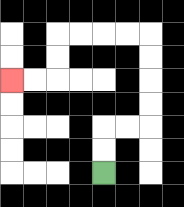{'start': '[4, 7]', 'end': '[0, 3]', 'path_directions': 'U,U,R,R,U,U,U,U,L,L,L,L,D,D,L,L', 'path_coordinates': '[[4, 7], [4, 6], [4, 5], [5, 5], [6, 5], [6, 4], [6, 3], [6, 2], [6, 1], [5, 1], [4, 1], [3, 1], [2, 1], [2, 2], [2, 3], [1, 3], [0, 3]]'}